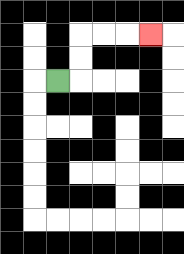{'start': '[2, 3]', 'end': '[6, 1]', 'path_directions': 'R,U,U,R,R,R', 'path_coordinates': '[[2, 3], [3, 3], [3, 2], [3, 1], [4, 1], [5, 1], [6, 1]]'}